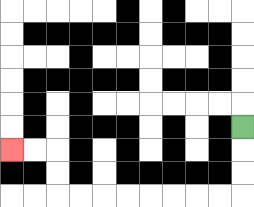{'start': '[10, 5]', 'end': '[0, 6]', 'path_directions': 'D,D,D,L,L,L,L,L,L,L,L,U,U,L,L', 'path_coordinates': '[[10, 5], [10, 6], [10, 7], [10, 8], [9, 8], [8, 8], [7, 8], [6, 8], [5, 8], [4, 8], [3, 8], [2, 8], [2, 7], [2, 6], [1, 6], [0, 6]]'}